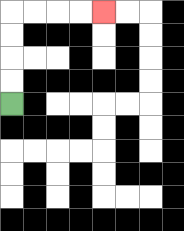{'start': '[0, 4]', 'end': '[4, 0]', 'path_directions': 'U,U,U,U,R,R,R,R', 'path_coordinates': '[[0, 4], [0, 3], [0, 2], [0, 1], [0, 0], [1, 0], [2, 0], [3, 0], [4, 0]]'}